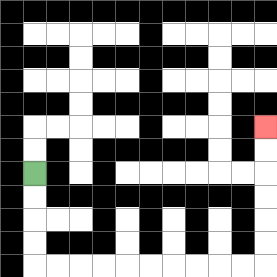{'start': '[1, 7]', 'end': '[11, 5]', 'path_directions': 'D,D,D,D,R,R,R,R,R,R,R,R,R,R,U,U,U,U,U,U', 'path_coordinates': '[[1, 7], [1, 8], [1, 9], [1, 10], [1, 11], [2, 11], [3, 11], [4, 11], [5, 11], [6, 11], [7, 11], [8, 11], [9, 11], [10, 11], [11, 11], [11, 10], [11, 9], [11, 8], [11, 7], [11, 6], [11, 5]]'}